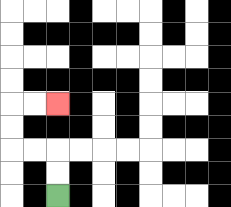{'start': '[2, 8]', 'end': '[2, 4]', 'path_directions': 'U,U,L,L,U,U,R,R', 'path_coordinates': '[[2, 8], [2, 7], [2, 6], [1, 6], [0, 6], [0, 5], [0, 4], [1, 4], [2, 4]]'}